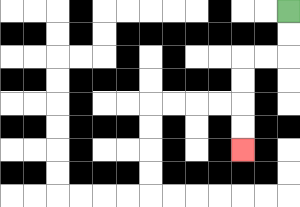{'start': '[12, 0]', 'end': '[10, 6]', 'path_directions': 'D,D,L,L,D,D,D,D', 'path_coordinates': '[[12, 0], [12, 1], [12, 2], [11, 2], [10, 2], [10, 3], [10, 4], [10, 5], [10, 6]]'}